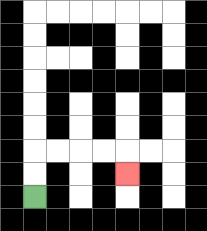{'start': '[1, 8]', 'end': '[5, 7]', 'path_directions': 'U,U,R,R,R,R,D', 'path_coordinates': '[[1, 8], [1, 7], [1, 6], [2, 6], [3, 6], [4, 6], [5, 6], [5, 7]]'}